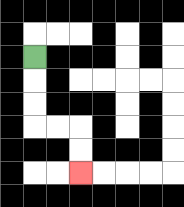{'start': '[1, 2]', 'end': '[3, 7]', 'path_directions': 'D,D,D,R,R,D,D', 'path_coordinates': '[[1, 2], [1, 3], [1, 4], [1, 5], [2, 5], [3, 5], [3, 6], [3, 7]]'}